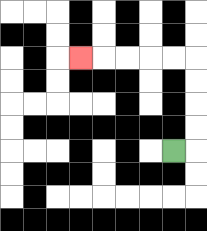{'start': '[7, 6]', 'end': '[3, 2]', 'path_directions': 'R,U,U,U,U,L,L,L,L,L', 'path_coordinates': '[[7, 6], [8, 6], [8, 5], [8, 4], [8, 3], [8, 2], [7, 2], [6, 2], [5, 2], [4, 2], [3, 2]]'}